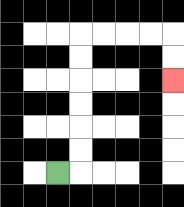{'start': '[2, 7]', 'end': '[7, 3]', 'path_directions': 'R,U,U,U,U,U,U,R,R,R,R,D,D', 'path_coordinates': '[[2, 7], [3, 7], [3, 6], [3, 5], [3, 4], [3, 3], [3, 2], [3, 1], [4, 1], [5, 1], [6, 1], [7, 1], [7, 2], [7, 3]]'}